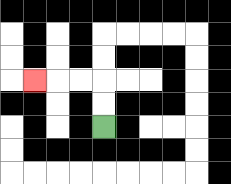{'start': '[4, 5]', 'end': '[1, 3]', 'path_directions': 'U,U,L,L,L', 'path_coordinates': '[[4, 5], [4, 4], [4, 3], [3, 3], [2, 3], [1, 3]]'}